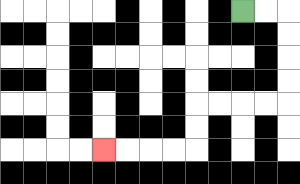{'start': '[10, 0]', 'end': '[4, 6]', 'path_directions': 'R,R,D,D,D,D,L,L,L,L,D,D,L,L,L,L', 'path_coordinates': '[[10, 0], [11, 0], [12, 0], [12, 1], [12, 2], [12, 3], [12, 4], [11, 4], [10, 4], [9, 4], [8, 4], [8, 5], [8, 6], [7, 6], [6, 6], [5, 6], [4, 6]]'}